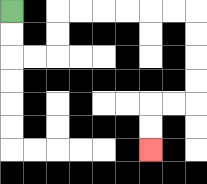{'start': '[0, 0]', 'end': '[6, 6]', 'path_directions': 'D,D,R,R,U,U,R,R,R,R,R,R,D,D,D,D,L,L,D,D', 'path_coordinates': '[[0, 0], [0, 1], [0, 2], [1, 2], [2, 2], [2, 1], [2, 0], [3, 0], [4, 0], [5, 0], [6, 0], [7, 0], [8, 0], [8, 1], [8, 2], [8, 3], [8, 4], [7, 4], [6, 4], [6, 5], [6, 6]]'}